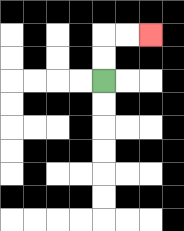{'start': '[4, 3]', 'end': '[6, 1]', 'path_directions': 'U,U,R,R', 'path_coordinates': '[[4, 3], [4, 2], [4, 1], [5, 1], [6, 1]]'}